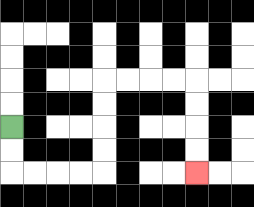{'start': '[0, 5]', 'end': '[8, 7]', 'path_directions': 'D,D,R,R,R,R,U,U,U,U,R,R,R,R,D,D,D,D', 'path_coordinates': '[[0, 5], [0, 6], [0, 7], [1, 7], [2, 7], [3, 7], [4, 7], [4, 6], [4, 5], [4, 4], [4, 3], [5, 3], [6, 3], [7, 3], [8, 3], [8, 4], [8, 5], [8, 6], [8, 7]]'}